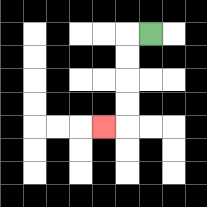{'start': '[6, 1]', 'end': '[4, 5]', 'path_directions': 'L,D,D,D,D,L', 'path_coordinates': '[[6, 1], [5, 1], [5, 2], [5, 3], [5, 4], [5, 5], [4, 5]]'}